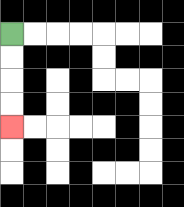{'start': '[0, 1]', 'end': '[0, 5]', 'path_directions': 'D,D,D,D', 'path_coordinates': '[[0, 1], [0, 2], [0, 3], [0, 4], [0, 5]]'}